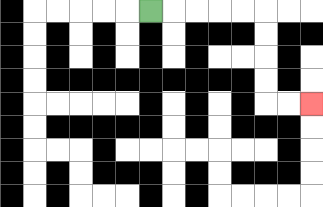{'start': '[6, 0]', 'end': '[13, 4]', 'path_directions': 'R,R,R,R,R,D,D,D,D,R,R', 'path_coordinates': '[[6, 0], [7, 0], [8, 0], [9, 0], [10, 0], [11, 0], [11, 1], [11, 2], [11, 3], [11, 4], [12, 4], [13, 4]]'}